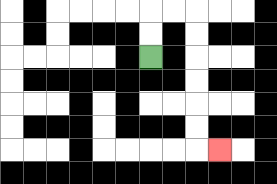{'start': '[6, 2]', 'end': '[9, 6]', 'path_directions': 'U,U,R,R,D,D,D,D,D,D,R', 'path_coordinates': '[[6, 2], [6, 1], [6, 0], [7, 0], [8, 0], [8, 1], [8, 2], [8, 3], [8, 4], [8, 5], [8, 6], [9, 6]]'}